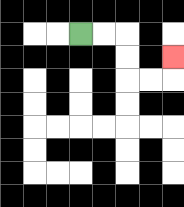{'start': '[3, 1]', 'end': '[7, 2]', 'path_directions': 'R,R,D,D,R,R,U', 'path_coordinates': '[[3, 1], [4, 1], [5, 1], [5, 2], [5, 3], [6, 3], [7, 3], [7, 2]]'}